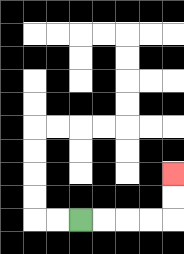{'start': '[3, 9]', 'end': '[7, 7]', 'path_directions': 'R,R,R,R,U,U', 'path_coordinates': '[[3, 9], [4, 9], [5, 9], [6, 9], [7, 9], [7, 8], [7, 7]]'}